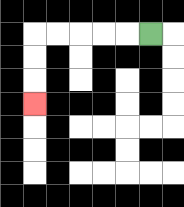{'start': '[6, 1]', 'end': '[1, 4]', 'path_directions': 'L,L,L,L,L,D,D,D', 'path_coordinates': '[[6, 1], [5, 1], [4, 1], [3, 1], [2, 1], [1, 1], [1, 2], [1, 3], [1, 4]]'}